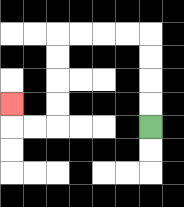{'start': '[6, 5]', 'end': '[0, 4]', 'path_directions': 'U,U,U,U,L,L,L,L,D,D,D,D,L,L,U', 'path_coordinates': '[[6, 5], [6, 4], [6, 3], [6, 2], [6, 1], [5, 1], [4, 1], [3, 1], [2, 1], [2, 2], [2, 3], [2, 4], [2, 5], [1, 5], [0, 5], [0, 4]]'}